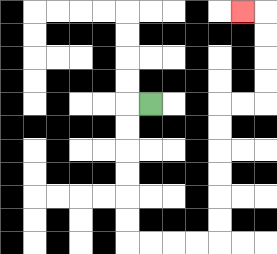{'start': '[6, 4]', 'end': '[10, 0]', 'path_directions': 'L,D,D,D,D,D,D,R,R,R,R,U,U,U,U,U,U,R,R,U,U,U,U,L', 'path_coordinates': '[[6, 4], [5, 4], [5, 5], [5, 6], [5, 7], [5, 8], [5, 9], [5, 10], [6, 10], [7, 10], [8, 10], [9, 10], [9, 9], [9, 8], [9, 7], [9, 6], [9, 5], [9, 4], [10, 4], [11, 4], [11, 3], [11, 2], [11, 1], [11, 0], [10, 0]]'}